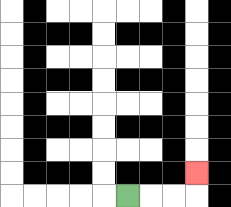{'start': '[5, 8]', 'end': '[8, 7]', 'path_directions': 'R,R,R,U', 'path_coordinates': '[[5, 8], [6, 8], [7, 8], [8, 8], [8, 7]]'}